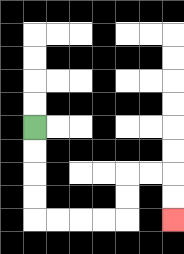{'start': '[1, 5]', 'end': '[7, 9]', 'path_directions': 'D,D,D,D,R,R,R,R,U,U,R,R,D,D', 'path_coordinates': '[[1, 5], [1, 6], [1, 7], [1, 8], [1, 9], [2, 9], [3, 9], [4, 9], [5, 9], [5, 8], [5, 7], [6, 7], [7, 7], [7, 8], [7, 9]]'}